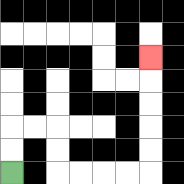{'start': '[0, 7]', 'end': '[6, 2]', 'path_directions': 'U,U,R,R,D,D,R,R,R,R,U,U,U,U,U', 'path_coordinates': '[[0, 7], [0, 6], [0, 5], [1, 5], [2, 5], [2, 6], [2, 7], [3, 7], [4, 7], [5, 7], [6, 7], [6, 6], [6, 5], [6, 4], [6, 3], [6, 2]]'}